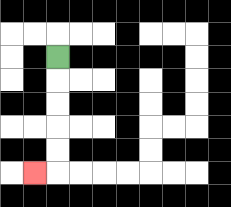{'start': '[2, 2]', 'end': '[1, 7]', 'path_directions': 'D,D,D,D,D,L', 'path_coordinates': '[[2, 2], [2, 3], [2, 4], [2, 5], [2, 6], [2, 7], [1, 7]]'}